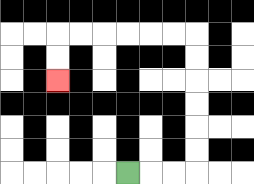{'start': '[5, 7]', 'end': '[2, 3]', 'path_directions': 'R,R,R,U,U,U,U,U,U,L,L,L,L,L,L,D,D', 'path_coordinates': '[[5, 7], [6, 7], [7, 7], [8, 7], [8, 6], [8, 5], [8, 4], [8, 3], [8, 2], [8, 1], [7, 1], [6, 1], [5, 1], [4, 1], [3, 1], [2, 1], [2, 2], [2, 3]]'}